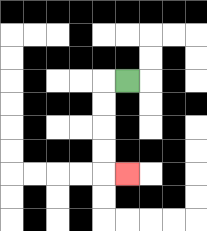{'start': '[5, 3]', 'end': '[5, 7]', 'path_directions': 'L,D,D,D,D,R', 'path_coordinates': '[[5, 3], [4, 3], [4, 4], [4, 5], [4, 6], [4, 7], [5, 7]]'}